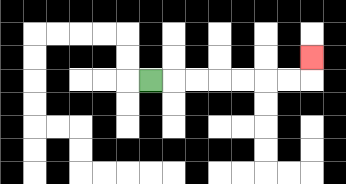{'start': '[6, 3]', 'end': '[13, 2]', 'path_directions': 'R,R,R,R,R,R,R,U', 'path_coordinates': '[[6, 3], [7, 3], [8, 3], [9, 3], [10, 3], [11, 3], [12, 3], [13, 3], [13, 2]]'}